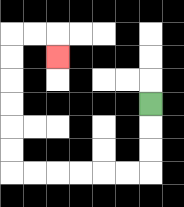{'start': '[6, 4]', 'end': '[2, 2]', 'path_directions': 'D,D,D,L,L,L,L,L,L,U,U,U,U,U,U,R,R,D', 'path_coordinates': '[[6, 4], [6, 5], [6, 6], [6, 7], [5, 7], [4, 7], [3, 7], [2, 7], [1, 7], [0, 7], [0, 6], [0, 5], [0, 4], [0, 3], [0, 2], [0, 1], [1, 1], [2, 1], [2, 2]]'}